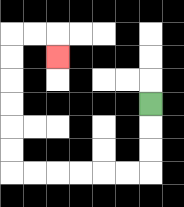{'start': '[6, 4]', 'end': '[2, 2]', 'path_directions': 'D,D,D,L,L,L,L,L,L,U,U,U,U,U,U,R,R,D', 'path_coordinates': '[[6, 4], [6, 5], [6, 6], [6, 7], [5, 7], [4, 7], [3, 7], [2, 7], [1, 7], [0, 7], [0, 6], [0, 5], [0, 4], [0, 3], [0, 2], [0, 1], [1, 1], [2, 1], [2, 2]]'}